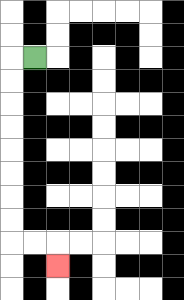{'start': '[1, 2]', 'end': '[2, 11]', 'path_directions': 'L,D,D,D,D,D,D,D,D,R,R,D', 'path_coordinates': '[[1, 2], [0, 2], [0, 3], [0, 4], [0, 5], [0, 6], [0, 7], [0, 8], [0, 9], [0, 10], [1, 10], [2, 10], [2, 11]]'}